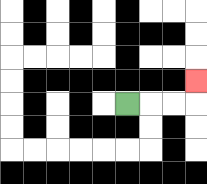{'start': '[5, 4]', 'end': '[8, 3]', 'path_directions': 'R,R,R,U', 'path_coordinates': '[[5, 4], [6, 4], [7, 4], [8, 4], [8, 3]]'}